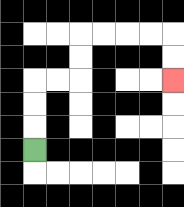{'start': '[1, 6]', 'end': '[7, 3]', 'path_directions': 'U,U,U,R,R,U,U,R,R,R,R,D,D', 'path_coordinates': '[[1, 6], [1, 5], [1, 4], [1, 3], [2, 3], [3, 3], [3, 2], [3, 1], [4, 1], [5, 1], [6, 1], [7, 1], [7, 2], [7, 3]]'}